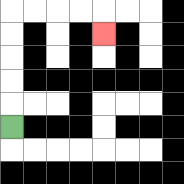{'start': '[0, 5]', 'end': '[4, 1]', 'path_directions': 'U,U,U,U,U,R,R,R,R,D', 'path_coordinates': '[[0, 5], [0, 4], [0, 3], [0, 2], [0, 1], [0, 0], [1, 0], [2, 0], [3, 0], [4, 0], [4, 1]]'}